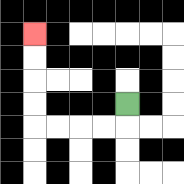{'start': '[5, 4]', 'end': '[1, 1]', 'path_directions': 'D,L,L,L,L,U,U,U,U', 'path_coordinates': '[[5, 4], [5, 5], [4, 5], [3, 5], [2, 5], [1, 5], [1, 4], [1, 3], [1, 2], [1, 1]]'}